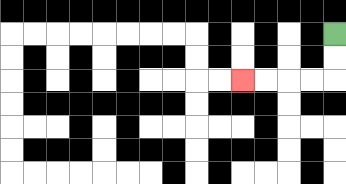{'start': '[14, 1]', 'end': '[10, 3]', 'path_directions': 'D,D,L,L,L,L', 'path_coordinates': '[[14, 1], [14, 2], [14, 3], [13, 3], [12, 3], [11, 3], [10, 3]]'}